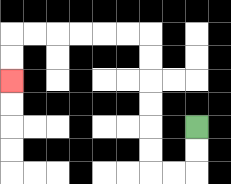{'start': '[8, 5]', 'end': '[0, 3]', 'path_directions': 'D,D,L,L,U,U,U,U,U,U,L,L,L,L,L,L,D,D', 'path_coordinates': '[[8, 5], [8, 6], [8, 7], [7, 7], [6, 7], [6, 6], [6, 5], [6, 4], [6, 3], [6, 2], [6, 1], [5, 1], [4, 1], [3, 1], [2, 1], [1, 1], [0, 1], [0, 2], [0, 3]]'}